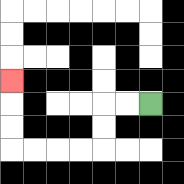{'start': '[6, 4]', 'end': '[0, 3]', 'path_directions': 'L,L,D,D,L,L,L,L,U,U,U', 'path_coordinates': '[[6, 4], [5, 4], [4, 4], [4, 5], [4, 6], [3, 6], [2, 6], [1, 6], [0, 6], [0, 5], [0, 4], [0, 3]]'}